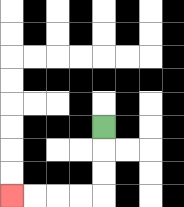{'start': '[4, 5]', 'end': '[0, 8]', 'path_directions': 'D,D,D,L,L,L,L', 'path_coordinates': '[[4, 5], [4, 6], [4, 7], [4, 8], [3, 8], [2, 8], [1, 8], [0, 8]]'}